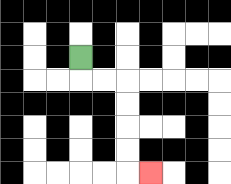{'start': '[3, 2]', 'end': '[6, 7]', 'path_directions': 'D,R,R,D,D,D,D,R', 'path_coordinates': '[[3, 2], [3, 3], [4, 3], [5, 3], [5, 4], [5, 5], [5, 6], [5, 7], [6, 7]]'}